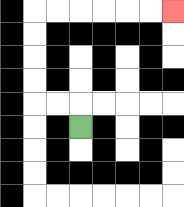{'start': '[3, 5]', 'end': '[7, 0]', 'path_directions': 'U,L,L,U,U,U,U,R,R,R,R,R,R', 'path_coordinates': '[[3, 5], [3, 4], [2, 4], [1, 4], [1, 3], [1, 2], [1, 1], [1, 0], [2, 0], [3, 0], [4, 0], [5, 0], [6, 0], [7, 0]]'}